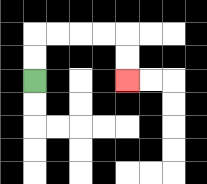{'start': '[1, 3]', 'end': '[5, 3]', 'path_directions': 'U,U,R,R,R,R,D,D', 'path_coordinates': '[[1, 3], [1, 2], [1, 1], [2, 1], [3, 1], [4, 1], [5, 1], [5, 2], [5, 3]]'}